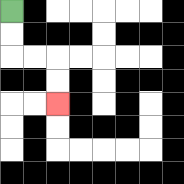{'start': '[0, 0]', 'end': '[2, 4]', 'path_directions': 'D,D,R,R,D,D', 'path_coordinates': '[[0, 0], [0, 1], [0, 2], [1, 2], [2, 2], [2, 3], [2, 4]]'}